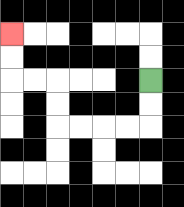{'start': '[6, 3]', 'end': '[0, 1]', 'path_directions': 'D,D,L,L,L,L,U,U,L,L,U,U', 'path_coordinates': '[[6, 3], [6, 4], [6, 5], [5, 5], [4, 5], [3, 5], [2, 5], [2, 4], [2, 3], [1, 3], [0, 3], [0, 2], [0, 1]]'}